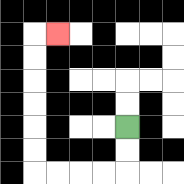{'start': '[5, 5]', 'end': '[2, 1]', 'path_directions': 'D,D,L,L,L,L,U,U,U,U,U,U,R', 'path_coordinates': '[[5, 5], [5, 6], [5, 7], [4, 7], [3, 7], [2, 7], [1, 7], [1, 6], [1, 5], [1, 4], [1, 3], [1, 2], [1, 1], [2, 1]]'}